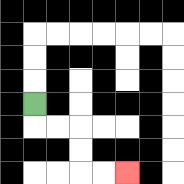{'start': '[1, 4]', 'end': '[5, 7]', 'path_directions': 'D,R,R,D,D,R,R', 'path_coordinates': '[[1, 4], [1, 5], [2, 5], [3, 5], [3, 6], [3, 7], [4, 7], [5, 7]]'}